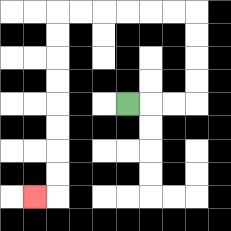{'start': '[5, 4]', 'end': '[1, 8]', 'path_directions': 'R,R,R,U,U,U,U,L,L,L,L,L,L,D,D,D,D,D,D,D,D,L', 'path_coordinates': '[[5, 4], [6, 4], [7, 4], [8, 4], [8, 3], [8, 2], [8, 1], [8, 0], [7, 0], [6, 0], [5, 0], [4, 0], [3, 0], [2, 0], [2, 1], [2, 2], [2, 3], [2, 4], [2, 5], [2, 6], [2, 7], [2, 8], [1, 8]]'}